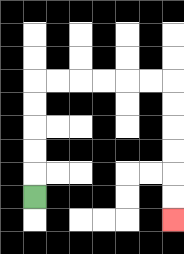{'start': '[1, 8]', 'end': '[7, 9]', 'path_directions': 'U,U,U,U,U,R,R,R,R,R,R,D,D,D,D,D,D', 'path_coordinates': '[[1, 8], [1, 7], [1, 6], [1, 5], [1, 4], [1, 3], [2, 3], [3, 3], [4, 3], [5, 3], [6, 3], [7, 3], [7, 4], [7, 5], [7, 6], [7, 7], [7, 8], [7, 9]]'}